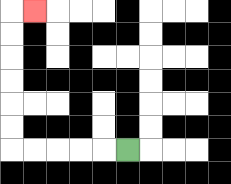{'start': '[5, 6]', 'end': '[1, 0]', 'path_directions': 'L,L,L,L,L,U,U,U,U,U,U,R', 'path_coordinates': '[[5, 6], [4, 6], [3, 6], [2, 6], [1, 6], [0, 6], [0, 5], [0, 4], [0, 3], [0, 2], [0, 1], [0, 0], [1, 0]]'}